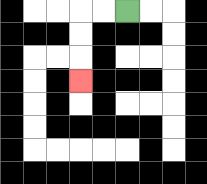{'start': '[5, 0]', 'end': '[3, 3]', 'path_directions': 'L,L,D,D,D', 'path_coordinates': '[[5, 0], [4, 0], [3, 0], [3, 1], [3, 2], [3, 3]]'}